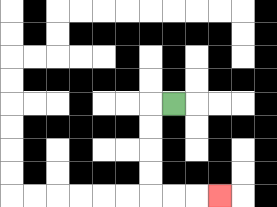{'start': '[7, 4]', 'end': '[9, 8]', 'path_directions': 'L,D,D,D,D,R,R,R', 'path_coordinates': '[[7, 4], [6, 4], [6, 5], [6, 6], [6, 7], [6, 8], [7, 8], [8, 8], [9, 8]]'}